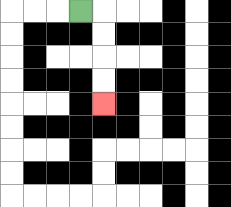{'start': '[3, 0]', 'end': '[4, 4]', 'path_directions': 'R,D,D,D,D', 'path_coordinates': '[[3, 0], [4, 0], [4, 1], [4, 2], [4, 3], [4, 4]]'}